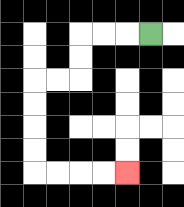{'start': '[6, 1]', 'end': '[5, 7]', 'path_directions': 'L,L,L,D,D,L,L,D,D,D,D,R,R,R,R', 'path_coordinates': '[[6, 1], [5, 1], [4, 1], [3, 1], [3, 2], [3, 3], [2, 3], [1, 3], [1, 4], [1, 5], [1, 6], [1, 7], [2, 7], [3, 7], [4, 7], [5, 7]]'}